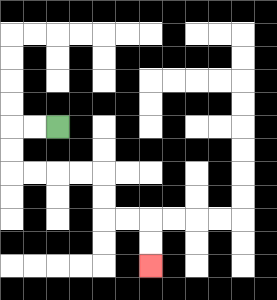{'start': '[2, 5]', 'end': '[6, 11]', 'path_directions': 'L,L,D,D,R,R,R,R,D,D,R,R,D,D', 'path_coordinates': '[[2, 5], [1, 5], [0, 5], [0, 6], [0, 7], [1, 7], [2, 7], [3, 7], [4, 7], [4, 8], [4, 9], [5, 9], [6, 9], [6, 10], [6, 11]]'}